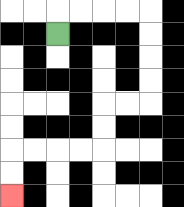{'start': '[2, 1]', 'end': '[0, 8]', 'path_directions': 'U,R,R,R,R,D,D,D,D,L,L,D,D,L,L,L,L,D,D', 'path_coordinates': '[[2, 1], [2, 0], [3, 0], [4, 0], [5, 0], [6, 0], [6, 1], [6, 2], [6, 3], [6, 4], [5, 4], [4, 4], [4, 5], [4, 6], [3, 6], [2, 6], [1, 6], [0, 6], [0, 7], [0, 8]]'}